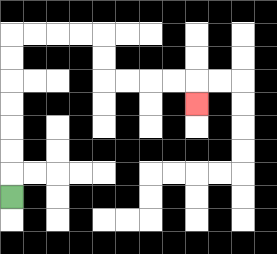{'start': '[0, 8]', 'end': '[8, 4]', 'path_directions': 'U,U,U,U,U,U,U,R,R,R,R,D,D,R,R,R,R,D', 'path_coordinates': '[[0, 8], [0, 7], [0, 6], [0, 5], [0, 4], [0, 3], [0, 2], [0, 1], [1, 1], [2, 1], [3, 1], [4, 1], [4, 2], [4, 3], [5, 3], [6, 3], [7, 3], [8, 3], [8, 4]]'}